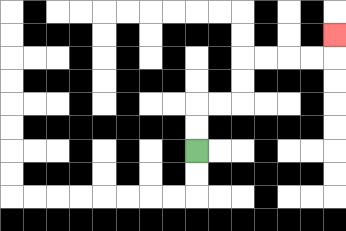{'start': '[8, 6]', 'end': '[14, 1]', 'path_directions': 'U,U,R,R,U,U,R,R,R,R,U', 'path_coordinates': '[[8, 6], [8, 5], [8, 4], [9, 4], [10, 4], [10, 3], [10, 2], [11, 2], [12, 2], [13, 2], [14, 2], [14, 1]]'}